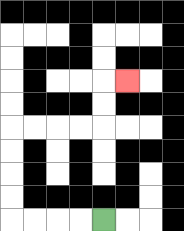{'start': '[4, 9]', 'end': '[5, 3]', 'path_directions': 'L,L,L,L,U,U,U,U,R,R,R,R,U,U,R', 'path_coordinates': '[[4, 9], [3, 9], [2, 9], [1, 9], [0, 9], [0, 8], [0, 7], [0, 6], [0, 5], [1, 5], [2, 5], [3, 5], [4, 5], [4, 4], [4, 3], [5, 3]]'}